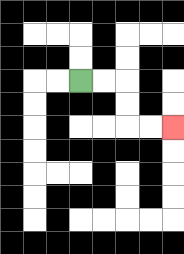{'start': '[3, 3]', 'end': '[7, 5]', 'path_directions': 'R,R,D,D,R,R', 'path_coordinates': '[[3, 3], [4, 3], [5, 3], [5, 4], [5, 5], [6, 5], [7, 5]]'}